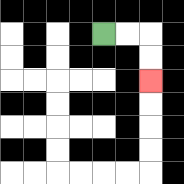{'start': '[4, 1]', 'end': '[6, 3]', 'path_directions': 'R,R,D,D', 'path_coordinates': '[[4, 1], [5, 1], [6, 1], [6, 2], [6, 3]]'}